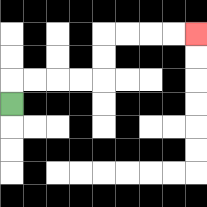{'start': '[0, 4]', 'end': '[8, 1]', 'path_directions': 'U,R,R,R,R,U,U,R,R,R,R', 'path_coordinates': '[[0, 4], [0, 3], [1, 3], [2, 3], [3, 3], [4, 3], [4, 2], [4, 1], [5, 1], [6, 1], [7, 1], [8, 1]]'}